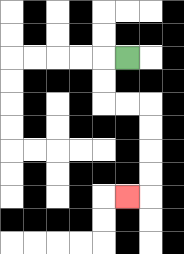{'start': '[5, 2]', 'end': '[5, 8]', 'path_directions': 'L,D,D,R,R,D,D,D,D,L', 'path_coordinates': '[[5, 2], [4, 2], [4, 3], [4, 4], [5, 4], [6, 4], [6, 5], [6, 6], [6, 7], [6, 8], [5, 8]]'}